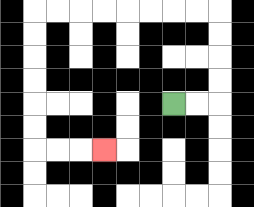{'start': '[7, 4]', 'end': '[4, 6]', 'path_directions': 'R,R,U,U,U,U,L,L,L,L,L,L,L,L,D,D,D,D,D,D,R,R,R', 'path_coordinates': '[[7, 4], [8, 4], [9, 4], [9, 3], [9, 2], [9, 1], [9, 0], [8, 0], [7, 0], [6, 0], [5, 0], [4, 0], [3, 0], [2, 0], [1, 0], [1, 1], [1, 2], [1, 3], [1, 4], [1, 5], [1, 6], [2, 6], [3, 6], [4, 6]]'}